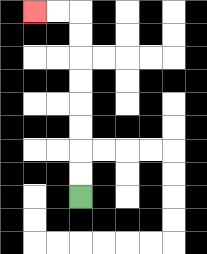{'start': '[3, 8]', 'end': '[1, 0]', 'path_directions': 'U,U,U,U,U,U,U,U,L,L', 'path_coordinates': '[[3, 8], [3, 7], [3, 6], [3, 5], [3, 4], [3, 3], [3, 2], [3, 1], [3, 0], [2, 0], [1, 0]]'}